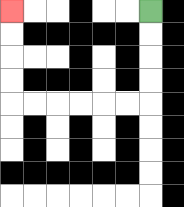{'start': '[6, 0]', 'end': '[0, 0]', 'path_directions': 'D,D,D,D,L,L,L,L,L,L,U,U,U,U', 'path_coordinates': '[[6, 0], [6, 1], [6, 2], [6, 3], [6, 4], [5, 4], [4, 4], [3, 4], [2, 4], [1, 4], [0, 4], [0, 3], [0, 2], [0, 1], [0, 0]]'}